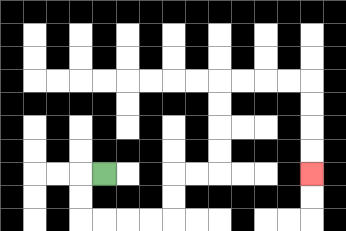{'start': '[4, 7]', 'end': '[13, 7]', 'path_directions': 'L,D,D,R,R,R,R,U,U,R,R,U,U,U,U,R,R,R,R,D,D,D,D', 'path_coordinates': '[[4, 7], [3, 7], [3, 8], [3, 9], [4, 9], [5, 9], [6, 9], [7, 9], [7, 8], [7, 7], [8, 7], [9, 7], [9, 6], [9, 5], [9, 4], [9, 3], [10, 3], [11, 3], [12, 3], [13, 3], [13, 4], [13, 5], [13, 6], [13, 7]]'}